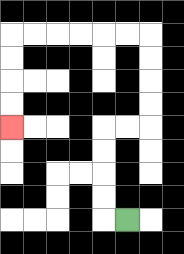{'start': '[5, 9]', 'end': '[0, 5]', 'path_directions': 'L,U,U,U,U,R,R,U,U,U,U,L,L,L,L,L,L,D,D,D,D', 'path_coordinates': '[[5, 9], [4, 9], [4, 8], [4, 7], [4, 6], [4, 5], [5, 5], [6, 5], [6, 4], [6, 3], [6, 2], [6, 1], [5, 1], [4, 1], [3, 1], [2, 1], [1, 1], [0, 1], [0, 2], [0, 3], [0, 4], [0, 5]]'}